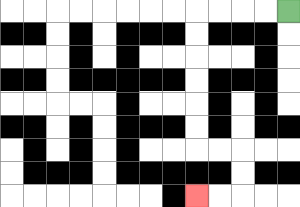{'start': '[12, 0]', 'end': '[8, 8]', 'path_directions': 'L,L,L,L,D,D,D,D,D,D,R,R,D,D,L,L', 'path_coordinates': '[[12, 0], [11, 0], [10, 0], [9, 0], [8, 0], [8, 1], [8, 2], [8, 3], [8, 4], [8, 5], [8, 6], [9, 6], [10, 6], [10, 7], [10, 8], [9, 8], [8, 8]]'}